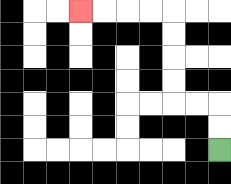{'start': '[9, 6]', 'end': '[3, 0]', 'path_directions': 'U,U,L,L,U,U,U,U,L,L,L,L', 'path_coordinates': '[[9, 6], [9, 5], [9, 4], [8, 4], [7, 4], [7, 3], [7, 2], [7, 1], [7, 0], [6, 0], [5, 0], [4, 0], [3, 0]]'}